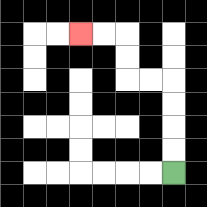{'start': '[7, 7]', 'end': '[3, 1]', 'path_directions': 'U,U,U,U,L,L,U,U,L,L', 'path_coordinates': '[[7, 7], [7, 6], [7, 5], [7, 4], [7, 3], [6, 3], [5, 3], [5, 2], [5, 1], [4, 1], [3, 1]]'}